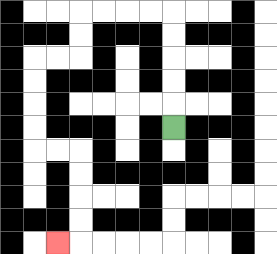{'start': '[7, 5]', 'end': '[2, 10]', 'path_directions': 'U,U,U,U,U,L,L,L,L,D,D,L,L,D,D,D,D,R,R,D,D,D,D,L', 'path_coordinates': '[[7, 5], [7, 4], [7, 3], [7, 2], [7, 1], [7, 0], [6, 0], [5, 0], [4, 0], [3, 0], [3, 1], [3, 2], [2, 2], [1, 2], [1, 3], [1, 4], [1, 5], [1, 6], [2, 6], [3, 6], [3, 7], [3, 8], [3, 9], [3, 10], [2, 10]]'}